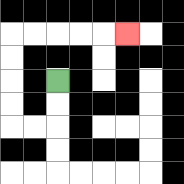{'start': '[2, 3]', 'end': '[5, 1]', 'path_directions': 'D,D,L,L,U,U,U,U,R,R,R,R,R', 'path_coordinates': '[[2, 3], [2, 4], [2, 5], [1, 5], [0, 5], [0, 4], [0, 3], [0, 2], [0, 1], [1, 1], [2, 1], [3, 1], [4, 1], [5, 1]]'}